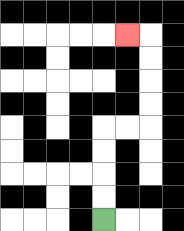{'start': '[4, 9]', 'end': '[5, 1]', 'path_directions': 'U,U,U,U,R,R,U,U,U,U,L', 'path_coordinates': '[[4, 9], [4, 8], [4, 7], [4, 6], [4, 5], [5, 5], [6, 5], [6, 4], [6, 3], [6, 2], [6, 1], [5, 1]]'}